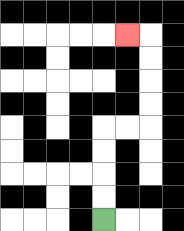{'start': '[4, 9]', 'end': '[5, 1]', 'path_directions': 'U,U,U,U,R,R,U,U,U,U,L', 'path_coordinates': '[[4, 9], [4, 8], [4, 7], [4, 6], [4, 5], [5, 5], [6, 5], [6, 4], [6, 3], [6, 2], [6, 1], [5, 1]]'}